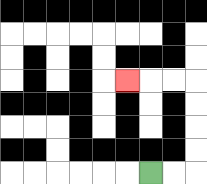{'start': '[6, 7]', 'end': '[5, 3]', 'path_directions': 'R,R,U,U,U,U,L,L,L', 'path_coordinates': '[[6, 7], [7, 7], [8, 7], [8, 6], [8, 5], [8, 4], [8, 3], [7, 3], [6, 3], [5, 3]]'}